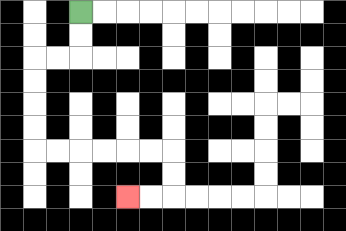{'start': '[3, 0]', 'end': '[5, 8]', 'path_directions': 'D,D,L,L,D,D,D,D,R,R,R,R,R,R,D,D,L,L', 'path_coordinates': '[[3, 0], [3, 1], [3, 2], [2, 2], [1, 2], [1, 3], [1, 4], [1, 5], [1, 6], [2, 6], [3, 6], [4, 6], [5, 6], [6, 6], [7, 6], [7, 7], [7, 8], [6, 8], [5, 8]]'}